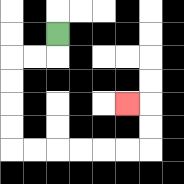{'start': '[2, 1]', 'end': '[5, 4]', 'path_directions': 'D,L,L,D,D,D,D,R,R,R,R,R,R,U,U,L', 'path_coordinates': '[[2, 1], [2, 2], [1, 2], [0, 2], [0, 3], [0, 4], [0, 5], [0, 6], [1, 6], [2, 6], [3, 6], [4, 6], [5, 6], [6, 6], [6, 5], [6, 4], [5, 4]]'}